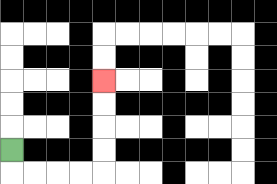{'start': '[0, 6]', 'end': '[4, 3]', 'path_directions': 'D,R,R,R,R,U,U,U,U', 'path_coordinates': '[[0, 6], [0, 7], [1, 7], [2, 7], [3, 7], [4, 7], [4, 6], [4, 5], [4, 4], [4, 3]]'}